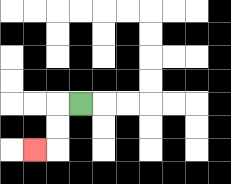{'start': '[3, 4]', 'end': '[1, 6]', 'path_directions': 'L,D,D,L', 'path_coordinates': '[[3, 4], [2, 4], [2, 5], [2, 6], [1, 6]]'}